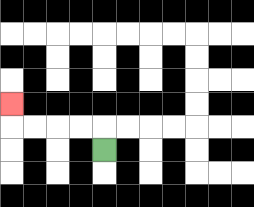{'start': '[4, 6]', 'end': '[0, 4]', 'path_directions': 'U,L,L,L,L,U', 'path_coordinates': '[[4, 6], [4, 5], [3, 5], [2, 5], [1, 5], [0, 5], [0, 4]]'}